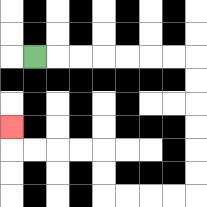{'start': '[1, 2]', 'end': '[0, 5]', 'path_directions': 'R,R,R,R,R,R,R,D,D,D,D,D,D,L,L,L,L,U,U,L,L,L,L,U', 'path_coordinates': '[[1, 2], [2, 2], [3, 2], [4, 2], [5, 2], [6, 2], [7, 2], [8, 2], [8, 3], [8, 4], [8, 5], [8, 6], [8, 7], [8, 8], [7, 8], [6, 8], [5, 8], [4, 8], [4, 7], [4, 6], [3, 6], [2, 6], [1, 6], [0, 6], [0, 5]]'}